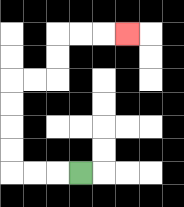{'start': '[3, 7]', 'end': '[5, 1]', 'path_directions': 'L,L,L,U,U,U,U,R,R,U,U,R,R,R', 'path_coordinates': '[[3, 7], [2, 7], [1, 7], [0, 7], [0, 6], [0, 5], [0, 4], [0, 3], [1, 3], [2, 3], [2, 2], [2, 1], [3, 1], [4, 1], [5, 1]]'}